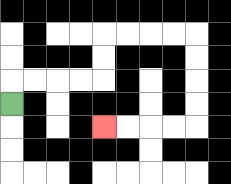{'start': '[0, 4]', 'end': '[4, 5]', 'path_directions': 'U,R,R,R,R,U,U,R,R,R,R,D,D,D,D,L,L,L,L', 'path_coordinates': '[[0, 4], [0, 3], [1, 3], [2, 3], [3, 3], [4, 3], [4, 2], [4, 1], [5, 1], [6, 1], [7, 1], [8, 1], [8, 2], [8, 3], [8, 4], [8, 5], [7, 5], [6, 5], [5, 5], [4, 5]]'}